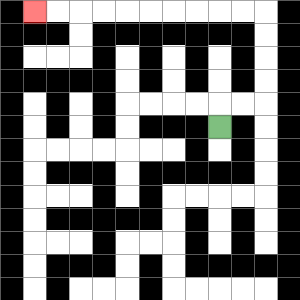{'start': '[9, 5]', 'end': '[1, 0]', 'path_directions': 'U,R,R,U,U,U,U,L,L,L,L,L,L,L,L,L,L', 'path_coordinates': '[[9, 5], [9, 4], [10, 4], [11, 4], [11, 3], [11, 2], [11, 1], [11, 0], [10, 0], [9, 0], [8, 0], [7, 0], [6, 0], [5, 0], [4, 0], [3, 0], [2, 0], [1, 0]]'}